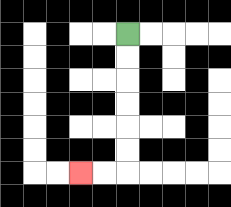{'start': '[5, 1]', 'end': '[3, 7]', 'path_directions': 'D,D,D,D,D,D,L,L', 'path_coordinates': '[[5, 1], [5, 2], [5, 3], [5, 4], [5, 5], [5, 6], [5, 7], [4, 7], [3, 7]]'}